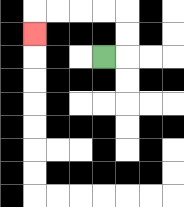{'start': '[4, 2]', 'end': '[1, 1]', 'path_directions': 'R,U,U,L,L,L,L,D', 'path_coordinates': '[[4, 2], [5, 2], [5, 1], [5, 0], [4, 0], [3, 0], [2, 0], [1, 0], [1, 1]]'}